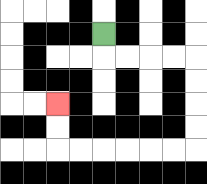{'start': '[4, 1]', 'end': '[2, 4]', 'path_directions': 'D,R,R,R,R,D,D,D,D,L,L,L,L,L,L,U,U', 'path_coordinates': '[[4, 1], [4, 2], [5, 2], [6, 2], [7, 2], [8, 2], [8, 3], [8, 4], [8, 5], [8, 6], [7, 6], [6, 6], [5, 6], [4, 6], [3, 6], [2, 6], [2, 5], [2, 4]]'}